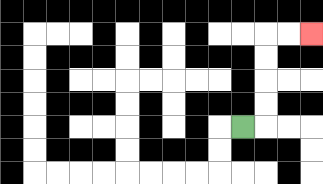{'start': '[10, 5]', 'end': '[13, 1]', 'path_directions': 'R,U,U,U,U,R,R', 'path_coordinates': '[[10, 5], [11, 5], [11, 4], [11, 3], [11, 2], [11, 1], [12, 1], [13, 1]]'}